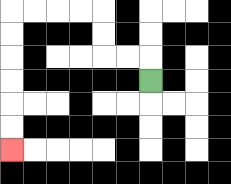{'start': '[6, 3]', 'end': '[0, 6]', 'path_directions': 'U,L,L,U,U,L,L,L,L,D,D,D,D,D,D', 'path_coordinates': '[[6, 3], [6, 2], [5, 2], [4, 2], [4, 1], [4, 0], [3, 0], [2, 0], [1, 0], [0, 0], [0, 1], [0, 2], [0, 3], [0, 4], [0, 5], [0, 6]]'}